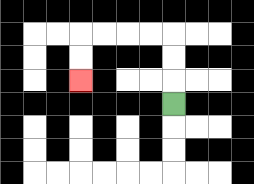{'start': '[7, 4]', 'end': '[3, 3]', 'path_directions': 'U,U,U,L,L,L,L,D,D', 'path_coordinates': '[[7, 4], [7, 3], [7, 2], [7, 1], [6, 1], [5, 1], [4, 1], [3, 1], [3, 2], [3, 3]]'}